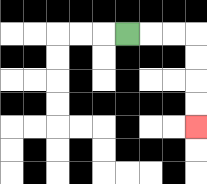{'start': '[5, 1]', 'end': '[8, 5]', 'path_directions': 'R,R,R,D,D,D,D', 'path_coordinates': '[[5, 1], [6, 1], [7, 1], [8, 1], [8, 2], [8, 3], [8, 4], [8, 5]]'}